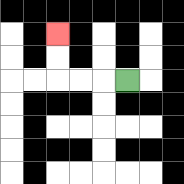{'start': '[5, 3]', 'end': '[2, 1]', 'path_directions': 'L,L,L,U,U', 'path_coordinates': '[[5, 3], [4, 3], [3, 3], [2, 3], [2, 2], [2, 1]]'}